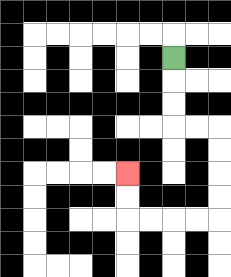{'start': '[7, 2]', 'end': '[5, 7]', 'path_directions': 'D,D,D,R,R,D,D,D,D,L,L,L,L,U,U', 'path_coordinates': '[[7, 2], [7, 3], [7, 4], [7, 5], [8, 5], [9, 5], [9, 6], [9, 7], [9, 8], [9, 9], [8, 9], [7, 9], [6, 9], [5, 9], [5, 8], [5, 7]]'}